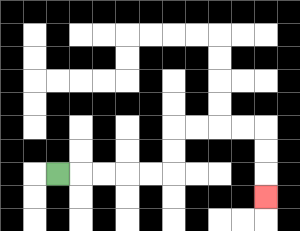{'start': '[2, 7]', 'end': '[11, 8]', 'path_directions': 'R,R,R,R,R,U,U,R,R,R,R,D,D,D', 'path_coordinates': '[[2, 7], [3, 7], [4, 7], [5, 7], [6, 7], [7, 7], [7, 6], [7, 5], [8, 5], [9, 5], [10, 5], [11, 5], [11, 6], [11, 7], [11, 8]]'}